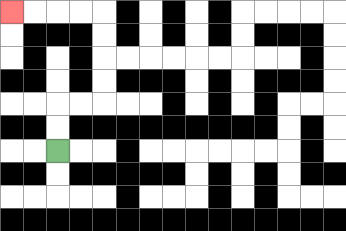{'start': '[2, 6]', 'end': '[0, 0]', 'path_directions': 'U,U,R,R,U,U,U,U,L,L,L,L', 'path_coordinates': '[[2, 6], [2, 5], [2, 4], [3, 4], [4, 4], [4, 3], [4, 2], [4, 1], [4, 0], [3, 0], [2, 0], [1, 0], [0, 0]]'}